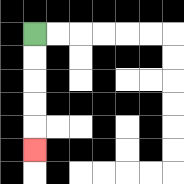{'start': '[1, 1]', 'end': '[1, 6]', 'path_directions': 'D,D,D,D,D', 'path_coordinates': '[[1, 1], [1, 2], [1, 3], [1, 4], [1, 5], [1, 6]]'}